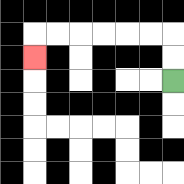{'start': '[7, 3]', 'end': '[1, 2]', 'path_directions': 'U,U,L,L,L,L,L,L,D', 'path_coordinates': '[[7, 3], [7, 2], [7, 1], [6, 1], [5, 1], [4, 1], [3, 1], [2, 1], [1, 1], [1, 2]]'}